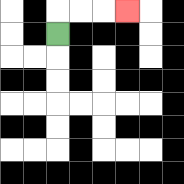{'start': '[2, 1]', 'end': '[5, 0]', 'path_directions': 'U,R,R,R', 'path_coordinates': '[[2, 1], [2, 0], [3, 0], [4, 0], [5, 0]]'}